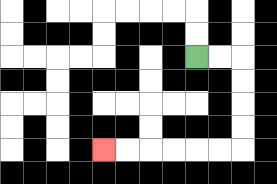{'start': '[8, 2]', 'end': '[4, 6]', 'path_directions': 'R,R,D,D,D,D,L,L,L,L,L,L', 'path_coordinates': '[[8, 2], [9, 2], [10, 2], [10, 3], [10, 4], [10, 5], [10, 6], [9, 6], [8, 6], [7, 6], [6, 6], [5, 6], [4, 6]]'}